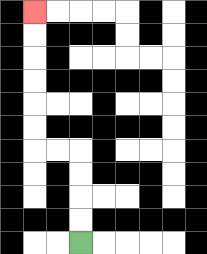{'start': '[3, 10]', 'end': '[1, 0]', 'path_directions': 'U,U,U,U,L,L,U,U,U,U,U,U', 'path_coordinates': '[[3, 10], [3, 9], [3, 8], [3, 7], [3, 6], [2, 6], [1, 6], [1, 5], [1, 4], [1, 3], [1, 2], [1, 1], [1, 0]]'}